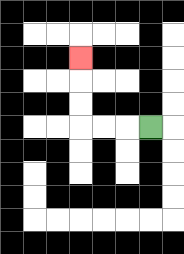{'start': '[6, 5]', 'end': '[3, 2]', 'path_directions': 'L,L,L,U,U,U', 'path_coordinates': '[[6, 5], [5, 5], [4, 5], [3, 5], [3, 4], [3, 3], [3, 2]]'}